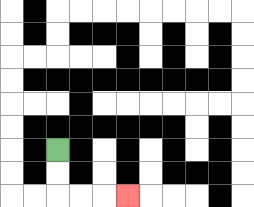{'start': '[2, 6]', 'end': '[5, 8]', 'path_directions': 'D,D,R,R,R', 'path_coordinates': '[[2, 6], [2, 7], [2, 8], [3, 8], [4, 8], [5, 8]]'}